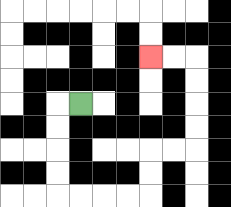{'start': '[3, 4]', 'end': '[6, 2]', 'path_directions': 'L,D,D,D,D,R,R,R,R,U,U,R,R,U,U,U,U,L,L', 'path_coordinates': '[[3, 4], [2, 4], [2, 5], [2, 6], [2, 7], [2, 8], [3, 8], [4, 8], [5, 8], [6, 8], [6, 7], [6, 6], [7, 6], [8, 6], [8, 5], [8, 4], [8, 3], [8, 2], [7, 2], [6, 2]]'}